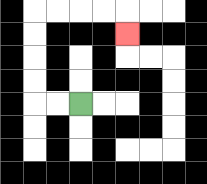{'start': '[3, 4]', 'end': '[5, 1]', 'path_directions': 'L,L,U,U,U,U,R,R,R,R,D', 'path_coordinates': '[[3, 4], [2, 4], [1, 4], [1, 3], [1, 2], [1, 1], [1, 0], [2, 0], [3, 0], [4, 0], [5, 0], [5, 1]]'}